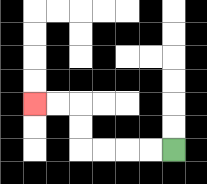{'start': '[7, 6]', 'end': '[1, 4]', 'path_directions': 'L,L,L,L,U,U,L,L', 'path_coordinates': '[[7, 6], [6, 6], [5, 6], [4, 6], [3, 6], [3, 5], [3, 4], [2, 4], [1, 4]]'}